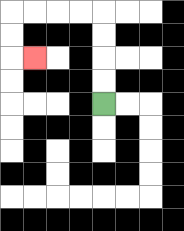{'start': '[4, 4]', 'end': '[1, 2]', 'path_directions': 'U,U,U,U,L,L,L,L,D,D,R', 'path_coordinates': '[[4, 4], [4, 3], [4, 2], [4, 1], [4, 0], [3, 0], [2, 0], [1, 0], [0, 0], [0, 1], [0, 2], [1, 2]]'}